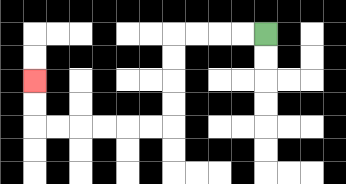{'start': '[11, 1]', 'end': '[1, 3]', 'path_directions': 'L,L,L,L,D,D,D,D,L,L,L,L,L,L,U,U', 'path_coordinates': '[[11, 1], [10, 1], [9, 1], [8, 1], [7, 1], [7, 2], [7, 3], [7, 4], [7, 5], [6, 5], [5, 5], [4, 5], [3, 5], [2, 5], [1, 5], [1, 4], [1, 3]]'}